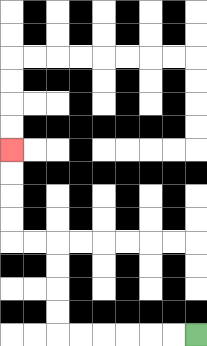{'start': '[8, 14]', 'end': '[0, 6]', 'path_directions': 'L,L,L,L,L,L,U,U,U,U,L,L,U,U,U,U', 'path_coordinates': '[[8, 14], [7, 14], [6, 14], [5, 14], [4, 14], [3, 14], [2, 14], [2, 13], [2, 12], [2, 11], [2, 10], [1, 10], [0, 10], [0, 9], [0, 8], [0, 7], [0, 6]]'}